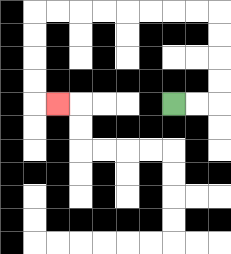{'start': '[7, 4]', 'end': '[2, 4]', 'path_directions': 'R,R,U,U,U,U,L,L,L,L,L,L,L,L,D,D,D,D,R', 'path_coordinates': '[[7, 4], [8, 4], [9, 4], [9, 3], [9, 2], [9, 1], [9, 0], [8, 0], [7, 0], [6, 0], [5, 0], [4, 0], [3, 0], [2, 0], [1, 0], [1, 1], [1, 2], [1, 3], [1, 4], [2, 4]]'}